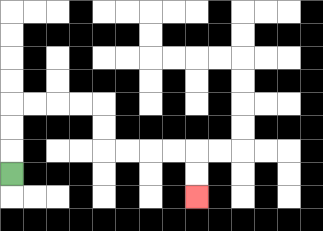{'start': '[0, 7]', 'end': '[8, 8]', 'path_directions': 'U,U,U,R,R,R,R,D,D,R,R,R,R,D,D', 'path_coordinates': '[[0, 7], [0, 6], [0, 5], [0, 4], [1, 4], [2, 4], [3, 4], [4, 4], [4, 5], [4, 6], [5, 6], [6, 6], [7, 6], [8, 6], [8, 7], [8, 8]]'}